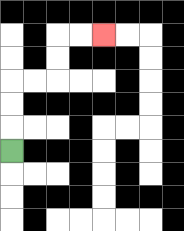{'start': '[0, 6]', 'end': '[4, 1]', 'path_directions': 'U,U,U,R,R,U,U,R,R', 'path_coordinates': '[[0, 6], [0, 5], [0, 4], [0, 3], [1, 3], [2, 3], [2, 2], [2, 1], [3, 1], [4, 1]]'}